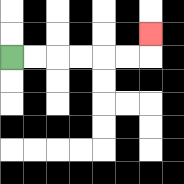{'start': '[0, 2]', 'end': '[6, 1]', 'path_directions': 'R,R,R,R,R,R,U', 'path_coordinates': '[[0, 2], [1, 2], [2, 2], [3, 2], [4, 2], [5, 2], [6, 2], [6, 1]]'}